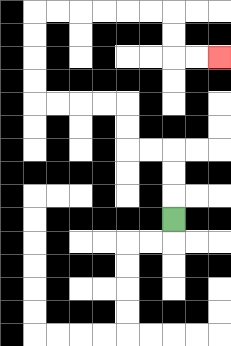{'start': '[7, 9]', 'end': '[9, 2]', 'path_directions': 'U,U,U,L,L,U,U,L,L,L,L,U,U,U,U,R,R,R,R,R,R,D,D,R,R', 'path_coordinates': '[[7, 9], [7, 8], [7, 7], [7, 6], [6, 6], [5, 6], [5, 5], [5, 4], [4, 4], [3, 4], [2, 4], [1, 4], [1, 3], [1, 2], [1, 1], [1, 0], [2, 0], [3, 0], [4, 0], [5, 0], [6, 0], [7, 0], [7, 1], [7, 2], [8, 2], [9, 2]]'}